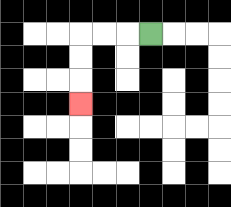{'start': '[6, 1]', 'end': '[3, 4]', 'path_directions': 'L,L,L,D,D,D', 'path_coordinates': '[[6, 1], [5, 1], [4, 1], [3, 1], [3, 2], [3, 3], [3, 4]]'}